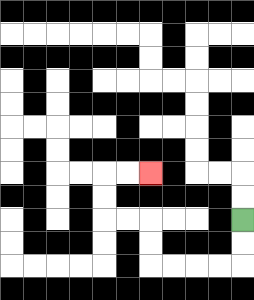{'start': '[10, 9]', 'end': '[6, 7]', 'path_directions': 'D,D,L,L,L,L,U,U,L,L,U,U,R,R', 'path_coordinates': '[[10, 9], [10, 10], [10, 11], [9, 11], [8, 11], [7, 11], [6, 11], [6, 10], [6, 9], [5, 9], [4, 9], [4, 8], [4, 7], [5, 7], [6, 7]]'}